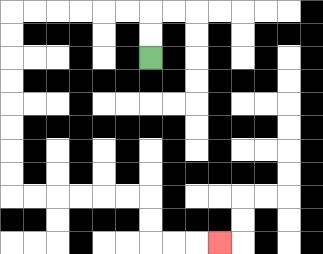{'start': '[6, 2]', 'end': '[9, 10]', 'path_directions': 'U,U,L,L,L,L,L,L,D,D,D,D,D,D,D,D,R,R,R,R,R,R,D,D,R,R,R', 'path_coordinates': '[[6, 2], [6, 1], [6, 0], [5, 0], [4, 0], [3, 0], [2, 0], [1, 0], [0, 0], [0, 1], [0, 2], [0, 3], [0, 4], [0, 5], [0, 6], [0, 7], [0, 8], [1, 8], [2, 8], [3, 8], [4, 8], [5, 8], [6, 8], [6, 9], [6, 10], [7, 10], [8, 10], [9, 10]]'}